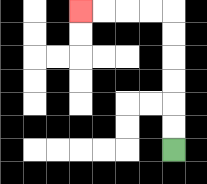{'start': '[7, 6]', 'end': '[3, 0]', 'path_directions': 'U,U,U,U,U,U,L,L,L,L', 'path_coordinates': '[[7, 6], [7, 5], [7, 4], [7, 3], [7, 2], [7, 1], [7, 0], [6, 0], [5, 0], [4, 0], [3, 0]]'}